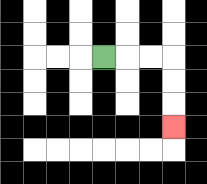{'start': '[4, 2]', 'end': '[7, 5]', 'path_directions': 'R,R,R,D,D,D', 'path_coordinates': '[[4, 2], [5, 2], [6, 2], [7, 2], [7, 3], [7, 4], [7, 5]]'}